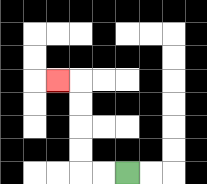{'start': '[5, 7]', 'end': '[2, 3]', 'path_directions': 'L,L,U,U,U,U,L', 'path_coordinates': '[[5, 7], [4, 7], [3, 7], [3, 6], [3, 5], [3, 4], [3, 3], [2, 3]]'}